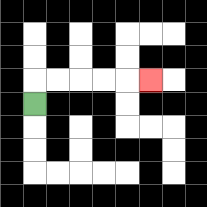{'start': '[1, 4]', 'end': '[6, 3]', 'path_directions': 'U,R,R,R,R,R', 'path_coordinates': '[[1, 4], [1, 3], [2, 3], [3, 3], [4, 3], [5, 3], [6, 3]]'}